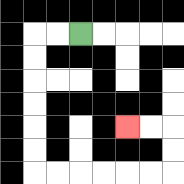{'start': '[3, 1]', 'end': '[5, 5]', 'path_directions': 'L,L,D,D,D,D,D,D,R,R,R,R,R,R,U,U,L,L', 'path_coordinates': '[[3, 1], [2, 1], [1, 1], [1, 2], [1, 3], [1, 4], [1, 5], [1, 6], [1, 7], [2, 7], [3, 7], [4, 7], [5, 7], [6, 7], [7, 7], [7, 6], [7, 5], [6, 5], [5, 5]]'}